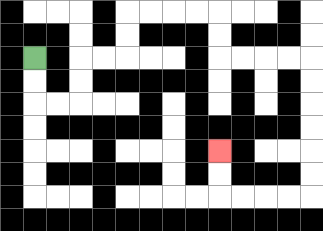{'start': '[1, 2]', 'end': '[9, 6]', 'path_directions': 'D,D,R,R,U,U,R,R,U,U,R,R,R,R,D,D,R,R,R,R,D,D,D,D,D,D,L,L,L,L,U,U', 'path_coordinates': '[[1, 2], [1, 3], [1, 4], [2, 4], [3, 4], [3, 3], [3, 2], [4, 2], [5, 2], [5, 1], [5, 0], [6, 0], [7, 0], [8, 0], [9, 0], [9, 1], [9, 2], [10, 2], [11, 2], [12, 2], [13, 2], [13, 3], [13, 4], [13, 5], [13, 6], [13, 7], [13, 8], [12, 8], [11, 8], [10, 8], [9, 8], [9, 7], [9, 6]]'}